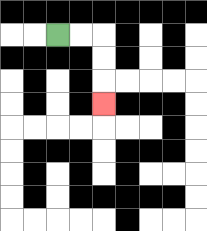{'start': '[2, 1]', 'end': '[4, 4]', 'path_directions': 'R,R,D,D,D', 'path_coordinates': '[[2, 1], [3, 1], [4, 1], [4, 2], [4, 3], [4, 4]]'}